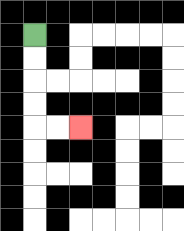{'start': '[1, 1]', 'end': '[3, 5]', 'path_directions': 'D,D,D,D,R,R', 'path_coordinates': '[[1, 1], [1, 2], [1, 3], [1, 4], [1, 5], [2, 5], [3, 5]]'}